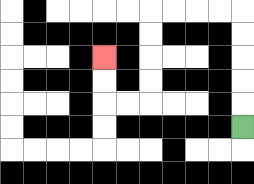{'start': '[10, 5]', 'end': '[4, 2]', 'path_directions': 'U,U,U,U,U,L,L,L,L,D,D,D,D,L,L,U,U', 'path_coordinates': '[[10, 5], [10, 4], [10, 3], [10, 2], [10, 1], [10, 0], [9, 0], [8, 0], [7, 0], [6, 0], [6, 1], [6, 2], [6, 3], [6, 4], [5, 4], [4, 4], [4, 3], [4, 2]]'}